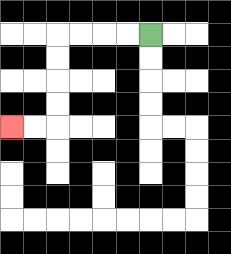{'start': '[6, 1]', 'end': '[0, 5]', 'path_directions': 'L,L,L,L,D,D,D,D,L,L', 'path_coordinates': '[[6, 1], [5, 1], [4, 1], [3, 1], [2, 1], [2, 2], [2, 3], [2, 4], [2, 5], [1, 5], [0, 5]]'}